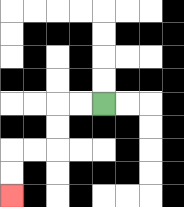{'start': '[4, 4]', 'end': '[0, 8]', 'path_directions': 'L,L,D,D,L,L,D,D', 'path_coordinates': '[[4, 4], [3, 4], [2, 4], [2, 5], [2, 6], [1, 6], [0, 6], [0, 7], [0, 8]]'}